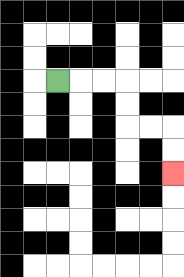{'start': '[2, 3]', 'end': '[7, 7]', 'path_directions': 'R,R,R,D,D,R,R,D,D', 'path_coordinates': '[[2, 3], [3, 3], [4, 3], [5, 3], [5, 4], [5, 5], [6, 5], [7, 5], [7, 6], [7, 7]]'}